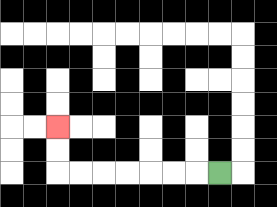{'start': '[9, 7]', 'end': '[2, 5]', 'path_directions': 'L,L,L,L,L,L,L,U,U', 'path_coordinates': '[[9, 7], [8, 7], [7, 7], [6, 7], [5, 7], [4, 7], [3, 7], [2, 7], [2, 6], [2, 5]]'}